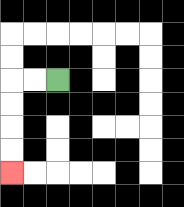{'start': '[2, 3]', 'end': '[0, 7]', 'path_directions': 'L,L,D,D,D,D', 'path_coordinates': '[[2, 3], [1, 3], [0, 3], [0, 4], [0, 5], [0, 6], [0, 7]]'}